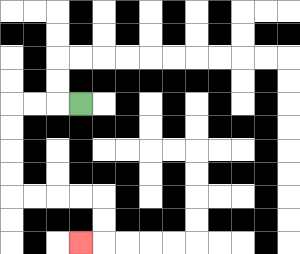{'start': '[3, 4]', 'end': '[3, 10]', 'path_directions': 'L,L,L,D,D,D,D,R,R,R,R,D,D,L', 'path_coordinates': '[[3, 4], [2, 4], [1, 4], [0, 4], [0, 5], [0, 6], [0, 7], [0, 8], [1, 8], [2, 8], [3, 8], [4, 8], [4, 9], [4, 10], [3, 10]]'}